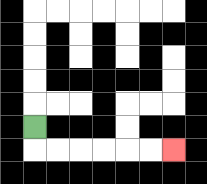{'start': '[1, 5]', 'end': '[7, 6]', 'path_directions': 'D,R,R,R,R,R,R', 'path_coordinates': '[[1, 5], [1, 6], [2, 6], [3, 6], [4, 6], [5, 6], [6, 6], [7, 6]]'}